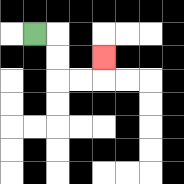{'start': '[1, 1]', 'end': '[4, 2]', 'path_directions': 'R,D,D,R,R,U', 'path_coordinates': '[[1, 1], [2, 1], [2, 2], [2, 3], [3, 3], [4, 3], [4, 2]]'}